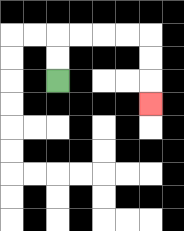{'start': '[2, 3]', 'end': '[6, 4]', 'path_directions': 'U,U,R,R,R,R,D,D,D', 'path_coordinates': '[[2, 3], [2, 2], [2, 1], [3, 1], [4, 1], [5, 1], [6, 1], [6, 2], [6, 3], [6, 4]]'}